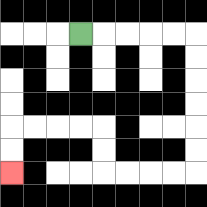{'start': '[3, 1]', 'end': '[0, 7]', 'path_directions': 'R,R,R,R,R,D,D,D,D,D,D,L,L,L,L,U,U,L,L,L,L,D,D', 'path_coordinates': '[[3, 1], [4, 1], [5, 1], [6, 1], [7, 1], [8, 1], [8, 2], [8, 3], [8, 4], [8, 5], [8, 6], [8, 7], [7, 7], [6, 7], [5, 7], [4, 7], [4, 6], [4, 5], [3, 5], [2, 5], [1, 5], [0, 5], [0, 6], [0, 7]]'}